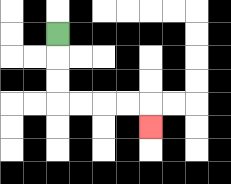{'start': '[2, 1]', 'end': '[6, 5]', 'path_directions': 'D,D,D,R,R,R,R,D', 'path_coordinates': '[[2, 1], [2, 2], [2, 3], [2, 4], [3, 4], [4, 4], [5, 4], [6, 4], [6, 5]]'}